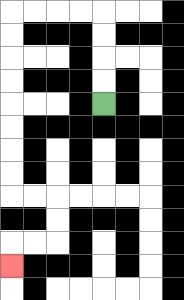{'start': '[4, 4]', 'end': '[0, 11]', 'path_directions': 'U,U,U,U,L,L,L,L,D,D,D,D,D,D,D,D,R,R,D,D,L,L,D', 'path_coordinates': '[[4, 4], [4, 3], [4, 2], [4, 1], [4, 0], [3, 0], [2, 0], [1, 0], [0, 0], [0, 1], [0, 2], [0, 3], [0, 4], [0, 5], [0, 6], [0, 7], [0, 8], [1, 8], [2, 8], [2, 9], [2, 10], [1, 10], [0, 10], [0, 11]]'}